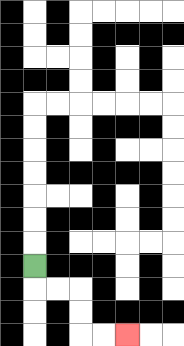{'start': '[1, 11]', 'end': '[5, 14]', 'path_directions': 'D,R,R,D,D,R,R', 'path_coordinates': '[[1, 11], [1, 12], [2, 12], [3, 12], [3, 13], [3, 14], [4, 14], [5, 14]]'}